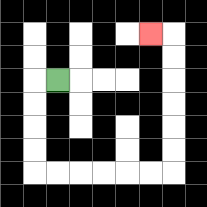{'start': '[2, 3]', 'end': '[6, 1]', 'path_directions': 'L,D,D,D,D,R,R,R,R,R,R,U,U,U,U,U,U,L', 'path_coordinates': '[[2, 3], [1, 3], [1, 4], [1, 5], [1, 6], [1, 7], [2, 7], [3, 7], [4, 7], [5, 7], [6, 7], [7, 7], [7, 6], [7, 5], [7, 4], [7, 3], [7, 2], [7, 1], [6, 1]]'}